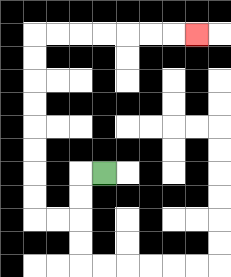{'start': '[4, 7]', 'end': '[8, 1]', 'path_directions': 'L,D,D,L,L,U,U,U,U,U,U,U,U,R,R,R,R,R,R,R', 'path_coordinates': '[[4, 7], [3, 7], [3, 8], [3, 9], [2, 9], [1, 9], [1, 8], [1, 7], [1, 6], [1, 5], [1, 4], [1, 3], [1, 2], [1, 1], [2, 1], [3, 1], [4, 1], [5, 1], [6, 1], [7, 1], [8, 1]]'}